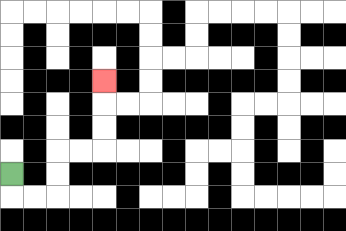{'start': '[0, 7]', 'end': '[4, 3]', 'path_directions': 'D,R,R,U,U,R,R,U,U,U', 'path_coordinates': '[[0, 7], [0, 8], [1, 8], [2, 8], [2, 7], [2, 6], [3, 6], [4, 6], [4, 5], [4, 4], [4, 3]]'}